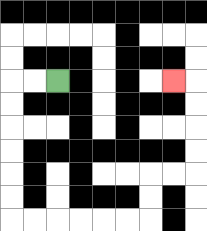{'start': '[2, 3]', 'end': '[7, 3]', 'path_directions': 'L,L,D,D,D,D,D,D,R,R,R,R,R,R,U,U,R,R,U,U,U,U,L', 'path_coordinates': '[[2, 3], [1, 3], [0, 3], [0, 4], [0, 5], [0, 6], [0, 7], [0, 8], [0, 9], [1, 9], [2, 9], [3, 9], [4, 9], [5, 9], [6, 9], [6, 8], [6, 7], [7, 7], [8, 7], [8, 6], [8, 5], [8, 4], [8, 3], [7, 3]]'}